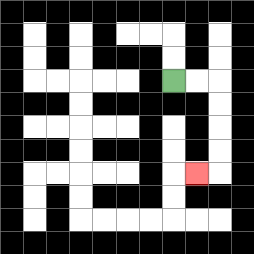{'start': '[7, 3]', 'end': '[8, 7]', 'path_directions': 'R,R,D,D,D,D,L', 'path_coordinates': '[[7, 3], [8, 3], [9, 3], [9, 4], [9, 5], [9, 6], [9, 7], [8, 7]]'}